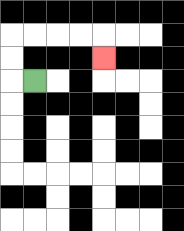{'start': '[1, 3]', 'end': '[4, 2]', 'path_directions': 'L,U,U,R,R,R,R,D', 'path_coordinates': '[[1, 3], [0, 3], [0, 2], [0, 1], [1, 1], [2, 1], [3, 1], [4, 1], [4, 2]]'}